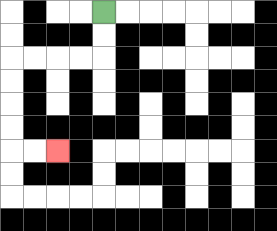{'start': '[4, 0]', 'end': '[2, 6]', 'path_directions': 'D,D,L,L,L,L,D,D,D,D,R,R', 'path_coordinates': '[[4, 0], [4, 1], [4, 2], [3, 2], [2, 2], [1, 2], [0, 2], [0, 3], [0, 4], [0, 5], [0, 6], [1, 6], [2, 6]]'}